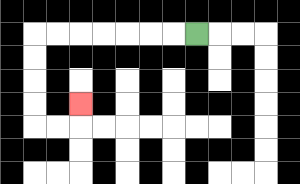{'start': '[8, 1]', 'end': '[3, 4]', 'path_directions': 'L,L,L,L,L,L,L,D,D,D,D,R,R,U', 'path_coordinates': '[[8, 1], [7, 1], [6, 1], [5, 1], [4, 1], [3, 1], [2, 1], [1, 1], [1, 2], [1, 3], [1, 4], [1, 5], [2, 5], [3, 5], [3, 4]]'}